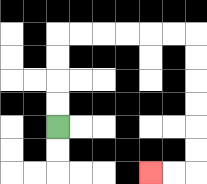{'start': '[2, 5]', 'end': '[6, 7]', 'path_directions': 'U,U,U,U,R,R,R,R,R,R,D,D,D,D,D,D,L,L', 'path_coordinates': '[[2, 5], [2, 4], [2, 3], [2, 2], [2, 1], [3, 1], [4, 1], [5, 1], [6, 1], [7, 1], [8, 1], [8, 2], [8, 3], [8, 4], [8, 5], [8, 6], [8, 7], [7, 7], [6, 7]]'}